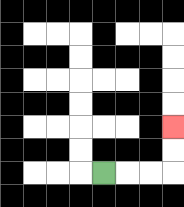{'start': '[4, 7]', 'end': '[7, 5]', 'path_directions': 'R,R,R,U,U', 'path_coordinates': '[[4, 7], [5, 7], [6, 7], [7, 7], [7, 6], [7, 5]]'}